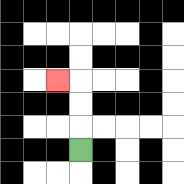{'start': '[3, 6]', 'end': '[2, 3]', 'path_directions': 'U,U,U,L', 'path_coordinates': '[[3, 6], [3, 5], [3, 4], [3, 3], [2, 3]]'}